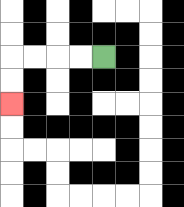{'start': '[4, 2]', 'end': '[0, 4]', 'path_directions': 'L,L,L,L,D,D', 'path_coordinates': '[[4, 2], [3, 2], [2, 2], [1, 2], [0, 2], [0, 3], [0, 4]]'}